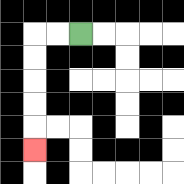{'start': '[3, 1]', 'end': '[1, 6]', 'path_directions': 'L,L,D,D,D,D,D', 'path_coordinates': '[[3, 1], [2, 1], [1, 1], [1, 2], [1, 3], [1, 4], [1, 5], [1, 6]]'}